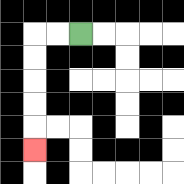{'start': '[3, 1]', 'end': '[1, 6]', 'path_directions': 'L,L,D,D,D,D,D', 'path_coordinates': '[[3, 1], [2, 1], [1, 1], [1, 2], [1, 3], [1, 4], [1, 5], [1, 6]]'}